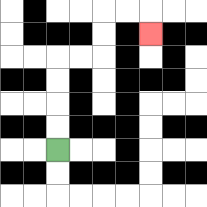{'start': '[2, 6]', 'end': '[6, 1]', 'path_directions': 'U,U,U,U,R,R,U,U,R,R,D', 'path_coordinates': '[[2, 6], [2, 5], [2, 4], [2, 3], [2, 2], [3, 2], [4, 2], [4, 1], [4, 0], [5, 0], [6, 0], [6, 1]]'}